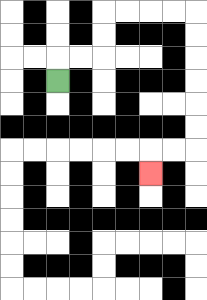{'start': '[2, 3]', 'end': '[6, 7]', 'path_directions': 'U,R,R,U,U,R,R,R,R,D,D,D,D,D,D,L,L,D', 'path_coordinates': '[[2, 3], [2, 2], [3, 2], [4, 2], [4, 1], [4, 0], [5, 0], [6, 0], [7, 0], [8, 0], [8, 1], [8, 2], [8, 3], [8, 4], [8, 5], [8, 6], [7, 6], [6, 6], [6, 7]]'}